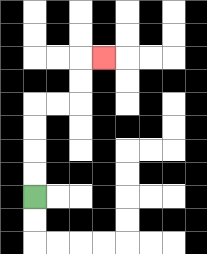{'start': '[1, 8]', 'end': '[4, 2]', 'path_directions': 'U,U,U,U,R,R,U,U,R', 'path_coordinates': '[[1, 8], [1, 7], [1, 6], [1, 5], [1, 4], [2, 4], [3, 4], [3, 3], [3, 2], [4, 2]]'}